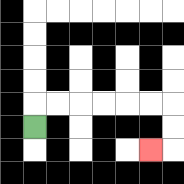{'start': '[1, 5]', 'end': '[6, 6]', 'path_directions': 'U,R,R,R,R,R,R,D,D,L', 'path_coordinates': '[[1, 5], [1, 4], [2, 4], [3, 4], [4, 4], [5, 4], [6, 4], [7, 4], [7, 5], [7, 6], [6, 6]]'}